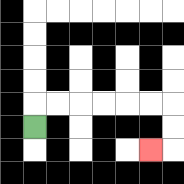{'start': '[1, 5]', 'end': '[6, 6]', 'path_directions': 'U,R,R,R,R,R,R,D,D,L', 'path_coordinates': '[[1, 5], [1, 4], [2, 4], [3, 4], [4, 4], [5, 4], [6, 4], [7, 4], [7, 5], [7, 6], [6, 6]]'}